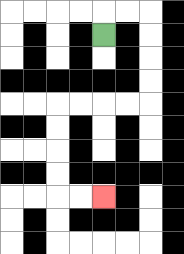{'start': '[4, 1]', 'end': '[4, 8]', 'path_directions': 'U,R,R,D,D,D,D,L,L,L,L,D,D,D,D,R,R', 'path_coordinates': '[[4, 1], [4, 0], [5, 0], [6, 0], [6, 1], [6, 2], [6, 3], [6, 4], [5, 4], [4, 4], [3, 4], [2, 4], [2, 5], [2, 6], [2, 7], [2, 8], [3, 8], [4, 8]]'}